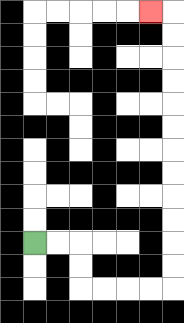{'start': '[1, 10]', 'end': '[6, 0]', 'path_directions': 'R,R,D,D,R,R,R,R,U,U,U,U,U,U,U,U,U,U,U,U,L', 'path_coordinates': '[[1, 10], [2, 10], [3, 10], [3, 11], [3, 12], [4, 12], [5, 12], [6, 12], [7, 12], [7, 11], [7, 10], [7, 9], [7, 8], [7, 7], [7, 6], [7, 5], [7, 4], [7, 3], [7, 2], [7, 1], [7, 0], [6, 0]]'}